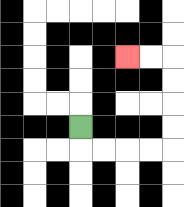{'start': '[3, 5]', 'end': '[5, 2]', 'path_directions': 'D,R,R,R,R,U,U,U,U,L,L', 'path_coordinates': '[[3, 5], [3, 6], [4, 6], [5, 6], [6, 6], [7, 6], [7, 5], [7, 4], [7, 3], [7, 2], [6, 2], [5, 2]]'}